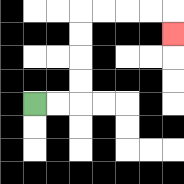{'start': '[1, 4]', 'end': '[7, 1]', 'path_directions': 'R,R,U,U,U,U,R,R,R,R,D', 'path_coordinates': '[[1, 4], [2, 4], [3, 4], [3, 3], [3, 2], [3, 1], [3, 0], [4, 0], [5, 0], [6, 0], [7, 0], [7, 1]]'}